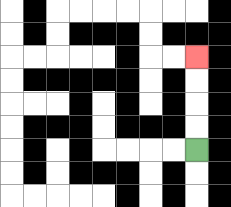{'start': '[8, 6]', 'end': '[8, 2]', 'path_directions': 'U,U,U,U', 'path_coordinates': '[[8, 6], [8, 5], [8, 4], [8, 3], [8, 2]]'}